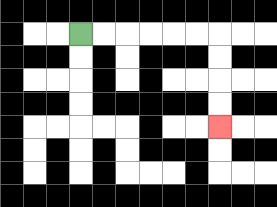{'start': '[3, 1]', 'end': '[9, 5]', 'path_directions': 'R,R,R,R,R,R,D,D,D,D', 'path_coordinates': '[[3, 1], [4, 1], [5, 1], [6, 1], [7, 1], [8, 1], [9, 1], [9, 2], [9, 3], [9, 4], [9, 5]]'}